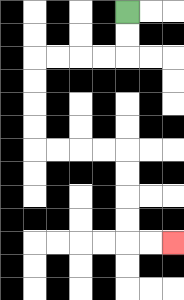{'start': '[5, 0]', 'end': '[7, 10]', 'path_directions': 'D,D,L,L,L,L,D,D,D,D,R,R,R,R,D,D,D,D,R,R', 'path_coordinates': '[[5, 0], [5, 1], [5, 2], [4, 2], [3, 2], [2, 2], [1, 2], [1, 3], [1, 4], [1, 5], [1, 6], [2, 6], [3, 6], [4, 6], [5, 6], [5, 7], [5, 8], [5, 9], [5, 10], [6, 10], [7, 10]]'}